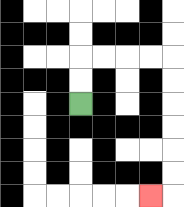{'start': '[3, 4]', 'end': '[6, 8]', 'path_directions': 'U,U,R,R,R,R,D,D,D,D,D,D,L', 'path_coordinates': '[[3, 4], [3, 3], [3, 2], [4, 2], [5, 2], [6, 2], [7, 2], [7, 3], [7, 4], [7, 5], [7, 6], [7, 7], [7, 8], [6, 8]]'}